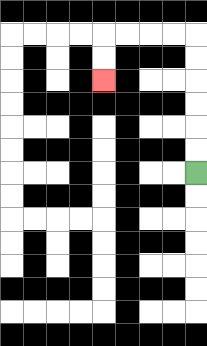{'start': '[8, 7]', 'end': '[4, 3]', 'path_directions': 'U,U,U,U,U,U,L,L,L,L,D,D', 'path_coordinates': '[[8, 7], [8, 6], [8, 5], [8, 4], [8, 3], [8, 2], [8, 1], [7, 1], [6, 1], [5, 1], [4, 1], [4, 2], [4, 3]]'}